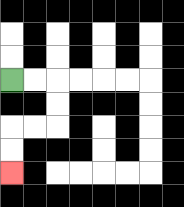{'start': '[0, 3]', 'end': '[0, 7]', 'path_directions': 'R,R,D,D,L,L,D,D', 'path_coordinates': '[[0, 3], [1, 3], [2, 3], [2, 4], [2, 5], [1, 5], [0, 5], [0, 6], [0, 7]]'}